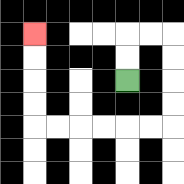{'start': '[5, 3]', 'end': '[1, 1]', 'path_directions': 'U,U,R,R,D,D,D,D,L,L,L,L,L,L,U,U,U,U', 'path_coordinates': '[[5, 3], [5, 2], [5, 1], [6, 1], [7, 1], [7, 2], [7, 3], [7, 4], [7, 5], [6, 5], [5, 5], [4, 5], [3, 5], [2, 5], [1, 5], [1, 4], [1, 3], [1, 2], [1, 1]]'}